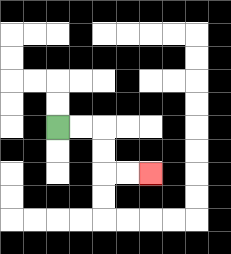{'start': '[2, 5]', 'end': '[6, 7]', 'path_directions': 'R,R,D,D,R,R', 'path_coordinates': '[[2, 5], [3, 5], [4, 5], [4, 6], [4, 7], [5, 7], [6, 7]]'}